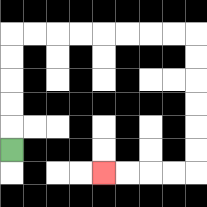{'start': '[0, 6]', 'end': '[4, 7]', 'path_directions': 'U,U,U,U,U,R,R,R,R,R,R,R,R,D,D,D,D,D,D,L,L,L,L', 'path_coordinates': '[[0, 6], [0, 5], [0, 4], [0, 3], [0, 2], [0, 1], [1, 1], [2, 1], [3, 1], [4, 1], [5, 1], [6, 1], [7, 1], [8, 1], [8, 2], [8, 3], [8, 4], [8, 5], [8, 6], [8, 7], [7, 7], [6, 7], [5, 7], [4, 7]]'}